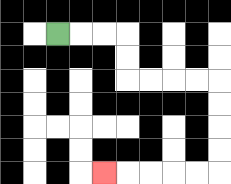{'start': '[2, 1]', 'end': '[4, 7]', 'path_directions': 'R,R,R,D,D,R,R,R,R,D,D,D,D,L,L,L,L,L', 'path_coordinates': '[[2, 1], [3, 1], [4, 1], [5, 1], [5, 2], [5, 3], [6, 3], [7, 3], [8, 3], [9, 3], [9, 4], [9, 5], [9, 6], [9, 7], [8, 7], [7, 7], [6, 7], [5, 7], [4, 7]]'}